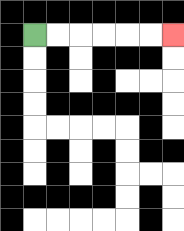{'start': '[1, 1]', 'end': '[7, 1]', 'path_directions': 'R,R,R,R,R,R', 'path_coordinates': '[[1, 1], [2, 1], [3, 1], [4, 1], [5, 1], [6, 1], [7, 1]]'}